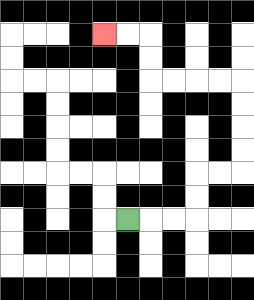{'start': '[5, 9]', 'end': '[4, 1]', 'path_directions': 'R,R,R,U,U,R,R,U,U,U,U,L,L,L,L,U,U,L,L', 'path_coordinates': '[[5, 9], [6, 9], [7, 9], [8, 9], [8, 8], [8, 7], [9, 7], [10, 7], [10, 6], [10, 5], [10, 4], [10, 3], [9, 3], [8, 3], [7, 3], [6, 3], [6, 2], [6, 1], [5, 1], [4, 1]]'}